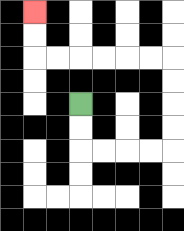{'start': '[3, 4]', 'end': '[1, 0]', 'path_directions': 'D,D,R,R,R,R,U,U,U,U,L,L,L,L,L,L,U,U', 'path_coordinates': '[[3, 4], [3, 5], [3, 6], [4, 6], [5, 6], [6, 6], [7, 6], [7, 5], [7, 4], [7, 3], [7, 2], [6, 2], [5, 2], [4, 2], [3, 2], [2, 2], [1, 2], [1, 1], [1, 0]]'}